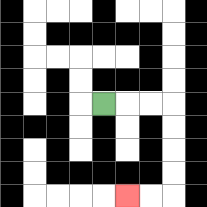{'start': '[4, 4]', 'end': '[5, 8]', 'path_directions': 'R,R,R,D,D,D,D,L,L', 'path_coordinates': '[[4, 4], [5, 4], [6, 4], [7, 4], [7, 5], [7, 6], [7, 7], [7, 8], [6, 8], [5, 8]]'}